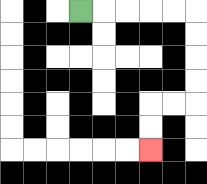{'start': '[3, 0]', 'end': '[6, 6]', 'path_directions': 'R,R,R,R,R,D,D,D,D,L,L,D,D', 'path_coordinates': '[[3, 0], [4, 0], [5, 0], [6, 0], [7, 0], [8, 0], [8, 1], [8, 2], [8, 3], [8, 4], [7, 4], [6, 4], [6, 5], [6, 6]]'}